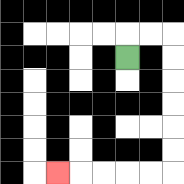{'start': '[5, 2]', 'end': '[2, 7]', 'path_directions': 'U,R,R,D,D,D,D,D,D,L,L,L,L,L', 'path_coordinates': '[[5, 2], [5, 1], [6, 1], [7, 1], [7, 2], [7, 3], [7, 4], [7, 5], [7, 6], [7, 7], [6, 7], [5, 7], [4, 7], [3, 7], [2, 7]]'}